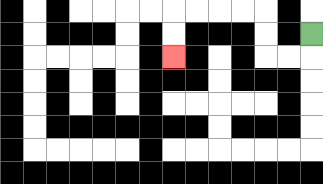{'start': '[13, 1]', 'end': '[7, 2]', 'path_directions': 'D,L,L,U,U,L,L,L,L,D,D', 'path_coordinates': '[[13, 1], [13, 2], [12, 2], [11, 2], [11, 1], [11, 0], [10, 0], [9, 0], [8, 0], [7, 0], [7, 1], [7, 2]]'}